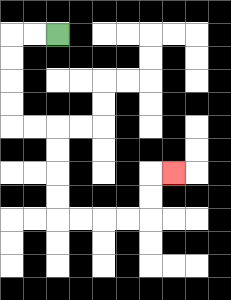{'start': '[2, 1]', 'end': '[7, 7]', 'path_directions': 'L,L,D,D,D,D,R,R,D,D,D,D,R,R,R,R,U,U,R', 'path_coordinates': '[[2, 1], [1, 1], [0, 1], [0, 2], [0, 3], [0, 4], [0, 5], [1, 5], [2, 5], [2, 6], [2, 7], [2, 8], [2, 9], [3, 9], [4, 9], [5, 9], [6, 9], [6, 8], [6, 7], [7, 7]]'}